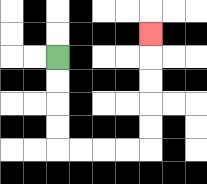{'start': '[2, 2]', 'end': '[6, 1]', 'path_directions': 'D,D,D,D,R,R,R,R,U,U,U,U,U', 'path_coordinates': '[[2, 2], [2, 3], [2, 4], [2, 5], [2, 6], [3, 6], [4, 6], [5, 6], [6, 6], [6, 5], [6, 4], [6, 3], [6, 2], [6, 1]]'}